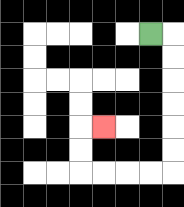{'start': '[6, 1]', 'end': '[4, 5]', 'path_directions': 'R,D,D,D,D,D,D,L,L,L,L,U,U,R', 'path_coordinates': '[[6, 1], [7, 1], [7, 2], [7, 3], [7, 4], [7, 5], [7, 6], [7, 7], [6, 7], [5, 7], [4, 7], [3, 7], [3, 6], [3, 5], [4, 5]]'}